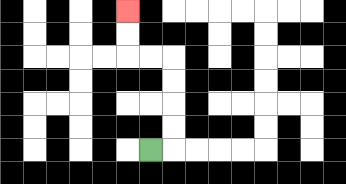{'start': '[6, 6]', 'end': '[5, 0]', 'path_directions': 'R,U,U,U,U,L,L,U,U', 'path_coordinates': '[[6, 6], [7, 6], [7, 5], [7, 4], [7, 3], [7, 2], [6, 2], [5, 2], [5, 1], [5, 0]]'}